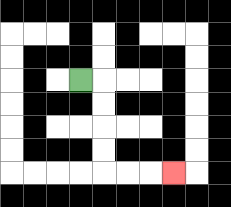{'start': '[3, 3]', 'end': '[7, 7]', 'path_directions': 'R,D,D,D,D,R,R,R', 'path_coordinates': '[[3, 3], [4, 3], [4, 4], [4, 5], [4, 6], [4, 7], [5, 7], [6, 7], [7, 7]]'}